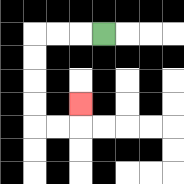{'start': '[4, 1]', 'end': '[3, 4]', 'path_directions': 'L,L,L,D,D,D,D,R,R,U', 'path_coordinates': '[[4, 1], [3, 1], [2, 1], [1, 1], [1, 2], [1, 3], [1, 4], [1, 5], [2, 5], [3, 5], [3, 4]]'}